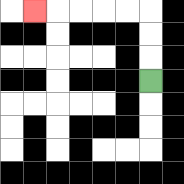{'start': '[6, 3]', 'end': '[1, 0]', 'path_directions': 'U,U,U,L,L,L,L,L', 'path_coordinates': '[[6, 3], [6, 2], [6, 1], [6, 0], [5, 0], [4, 0], [3, 0], [2, 0], [1, 0]]'}